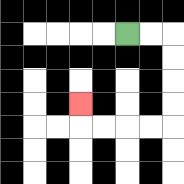{'start': '[5, 1]', 'end': '[3, 4]', 'path_directions': 'R,R,D,D,D,D,L,L,L,L,U', 'path_coordinates': '[[5, 1], [6, 1], [7, 1], [7, 2], [7, 3], [7, 4], [7, 5], [6, 5], [5, 5], [4, 5], [3, 5], [3, 4]]'}